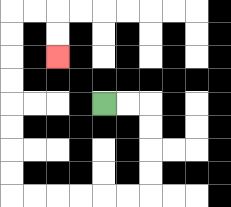{'start': '[4, 4]', 'end': '[2, 2]', 'path_directions': 'R,R,D,D,D,D,L,L,L,L,L,L,U,U,U,U,U,U,U,U,R,R,D,D', 'path_coordinates': '[[4, 4], [5, 4], [6, 4], [6, 5], [6, 6], [6, 7], [6, 8], [5, 8], [4, 8], [3, 8], [2, 8], [1, 8], [0, 8], [0, 7], [0, 6], [0, 5], [0, 4], [0, 3], [0, 2], [0, 1], [0, 0], [1, 0], [2, 0], [2, 1], [2, 2]]'}